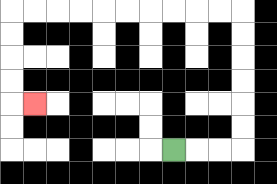{'start': '[7, 6]', 'end': '[1, 4]', 'path_directions': 'R,R,R,U,U,U,U,U,U,L,L,L,L,L,L,L,L,L,L,D,D,D,D,R', 'path_coordinates': '[[7, 6], [8, 6], [9, 6], [10, 6], [10, 5], [10, 4], [10, 3], [10, 2], [10, 1], [10, 0], [9, 0], [8, 0], [7, 0], [6, 0], [5, 0], [4, 0], [3, 0], [2, 0], [1, 0], [0, 0], [0, 1], [0, 2], [0, 3], [0, 4], [1, 4]]'}